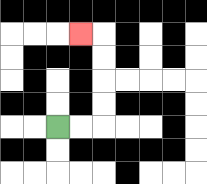{'start': '[2, 5]', 'end': '[3, 1]', 'path_directions': 'R,R,U,U,U,U,L', 'path_coordinates': '[[2, 5], [3, 5], [4, 5], [4, 4], [4, 3], [4, 2], [4, 1], [3, 1]]'}